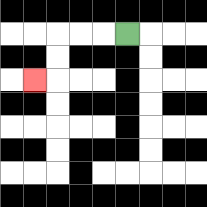{'start': '[5, 1]', 'end': '[1, 3]', 'path_directions': 'L,L,L,D,D,L', 'path_coordinates': '[[5, 1], [4, 1], [3, 1], [2, 1], [2, 2], [2, 3], [1, 3]]'}